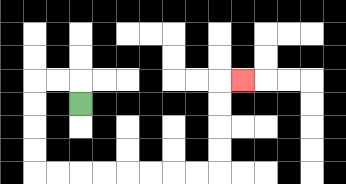{'start': '[3, 4]', 'end': '[10, 3]', 'path_directions': 'U,L,L,D,D,D,D,R,R,R,R,R,R,R,R,U,U,U,U,R', 'path_coordinates': '[[3, 4], [3, 3], [2, 3], [1, 3], [1, 4], [1, 5], [1, 6], [1, 7], [2, 7], [3, 7], [4, 7], [5, 7], [6, 7], [7, 7], [8, 7], [9, 7], [9, 6], [9, 5], [9, 4], [9, 3], [10, 3]]'}